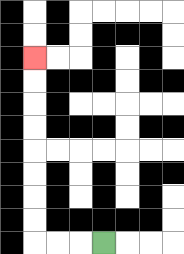{'start': '[4, 10]', 'end': '[1, 2]', 'path_directions': 'L,L,L,U,U,U,U,U,U,U,U', 'path_coordinates': '[[4, 10], [3, 10], [2, 10], [1, 10], [1, 9], [1, 8], [1, 7], [1, 6], [1, 5], [1, 4], [1, 3], [1, 2]]'}